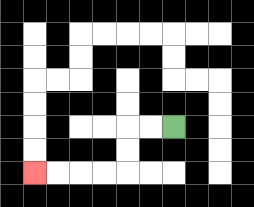{'start': '[7, 5]', 'end': '[1, 7]', 'path_directions': 'L,L,D,D,L,L,L,L', 'path_coordinates': '[[7, 5], [6, 5], [5, 5], [5, 6], [5, 7], [4, 7], [3, 7], [2, 7], [1, 7]]'}